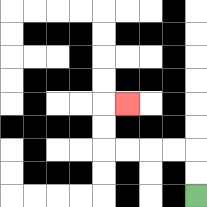{'start': '[8, 8]', 'end': '[5, 4]', 'path_directions': 'U,U,L,L,L,L,U,U,R', 'path_coordinates': '[[8, 8], [8, 7], [8, 6], [7, 6], [6, 6], [5, 6], [4, 6], [4, 5], [4, 4], [5, 4]]'}